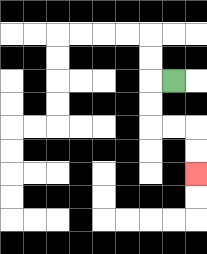{'start': '[7, 3]', 'end': '[8, 7]', 'path_directions': 'L,D,D,R,R,D,D', 'path_coordinates': '[[7, 3], [6, 3], [6, 4], [6, 5], [7, 5], [8, 5], [8, 6], [8, 7]]'}